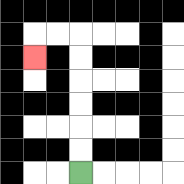{'start': '[3, 7]', 'end': '[1, 2]', 'path_directions': 'U,U,U,U,U,U,L,L,D', 'path_coordinates': '[[3, 7], [3, 6], [3, 5], [3, 4], [3, 3], [3, 2], [3, 1], [2, 1], [1, 1], [1, 2]]'}